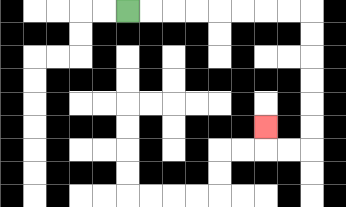{'start': '[5, 0]', 'end': '[11, 5]', 'path_directions': 'R,R,R,R,R,R,R,R,D,D,D,D,D,D,L,L,U', 'path_coordinates': '[[5, 0], [6, 0], [7, 0], [8, 0], [9, 0], [10, 0], [11, 0], [12, 0], [13, 0], [13, 1], [13, 2], [13, 3], [13, 4], [13, 5], [13, 6], [12, 6], [11, 6], [11, 5]]'}